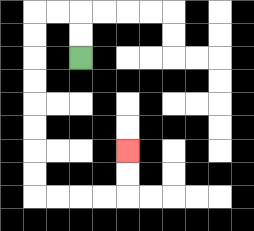{'start': '[3, 2]', 'end': '[5, 6]', 'path_directions': 'U,U,L,L,D,D,D,D,D,D,D,D,R,R,R,R,U,U', 'path_coordinates': '[[3, 2], [3, 1], [3, 0], [2, 0], [1, 0], [1, 1], [1, 2], [1, 3], [1, 4], [1, 5], [1, 6], [1, 7], [1, 8], [2, 8], [3, 8], [4, 8], [5, 8], [5, 7], [5, 6]]'}